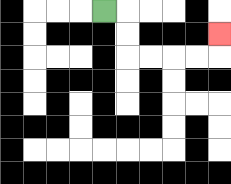{'start': '[4, 0]', 'end': '[9, 1]', 'path_directions': 'R,D,D,R,R,R,R,U', 'path_coordinates': '[[4, 0], [5, 0], [5, 1], [5, 2], [6, 2], [7, 2], [8, 2], [9, 2], [9, 1]]'}